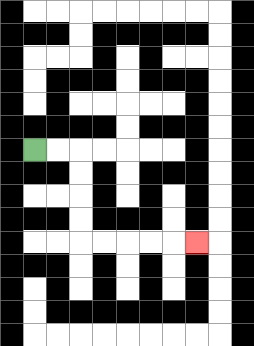{'start': '[1, 6]', 'end': '[8, 10]', 'path_directions': 'R,R,D,D,D,D,R,R,R,R,R', 'path_coordinates': '[[1, 6], [2, 6], [3, 6], [3, 7], [3, 8], [3, 9], [3, 10], [4, 10], [5, 10], [6, 10], [7, 10], [8, 10]]'}